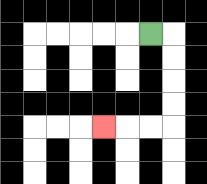{'start': '[6, 1]', 'end': '[4, 5]', 'path_directions': 'R,D,D,D,D,L,L,L', 'path_coordinates': '[[6, 1], [7, 1], [7, 2], [7, 3], [7, 4], [7, 5], [6, 5], [5, 5], [4, 5]]'}